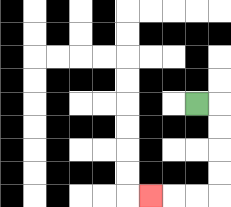{'start': '[8, 4]', 'end': '[6, 8]', 'path_directions': 'R,D,D,D,D,L,L,L', 'path_coordinates': '[[8, 4], [9, 4], [9, 5], [9, 6], [9, 7], [9, 8], [8, 8], [7, 8], [6, 8]]'}